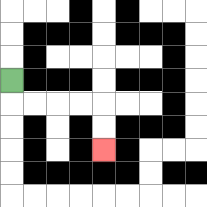{'start': '[0, 3]', 'end': '[4, 6]', 'path_directions': 'D,R,R,R,R,D,D', 'path_coordinates': '[[0, 3], [0, 4], [1, 4], [2, 4], [3, 4], [4, 4], [4, 5], [4, 6]]'}